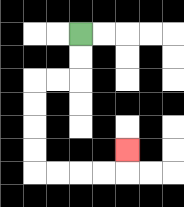{'start': '[3, 1]', 'end': '[5, 6]', 'path_directions': 'D,D,L,L,D,D,D,D,R,R,R,R,U', 'path_coordinates': '[[3, 1], [3, 2], [3, 3], [2, 3], [1, 3], [1, 4], [1, 5], [1, 6], [1, 7], [2, 7], [3, 7], [4, 7], [5, 7], [5, 6]]'}